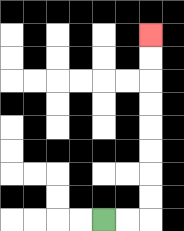{'start': '[4, 9]', 'end': '[6, 1]', 'path_directions': 'R,R,U,U,U,U,U,U,U,U', 'path_coordinates': '[[4, 9], [5, 9], [6, 9], [6, 8], [6, 7], [6, 6], [6, 5], [6, 4], [6, 3], [6, 2], [6, 1]]'}